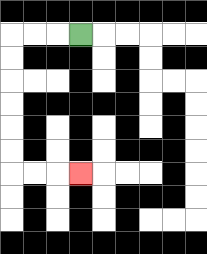{'start': '[3, 1]', 'end': '[3, 7]', 'path_directions': 'L,L,L,D,D,D,D,D,D,R,R,R', 'path_coordinates': '[[3, 1], [2, 1], [1, 1], [0, 1], [0, 2], [0, 3], [0, 4], [0, 5], [0, 6], [0, 7], [1, 7], [2, 7], [3, 7]]'}